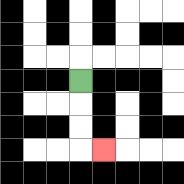{'start': '[3, 3]', 'end': '[4, 6]', 'path_directions': 'D,D,D,R', 'path_coordinates': '[[3, 3], [3, 4], [3, 5], [3, 6], [4, 6]]'}